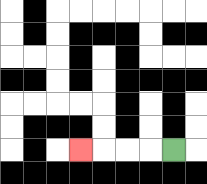{'start': '[7, 6]', 'end': '[3, 6]', 'path_directions': 'L,L,L,L', 'path_coordinates': '[[7, 6], [6, 6], [5, 6], [4, 6], [3, 6]]'}